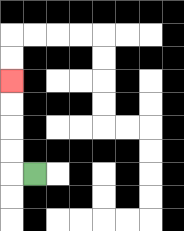{'start': '[1, 7]', 'end': '[0, 3]', 'path_directions': 'L,U,U,U,U', 'path_coordinates': '[[1, 7], [0, 7], [0, 6], [0, 5], [0, 4], [0, 3]]'}